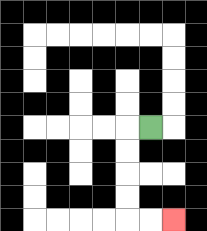{'start': '[6, 5]', 'end': '[7, 9]', 'path_directions': 'L,D,D,D,D,R,R', 'path_coordinates': '[[6, 5], [5, 5], [5, 6], [5, 7], [5, 8], [5, 9], [6, 9], [7, 9]]'}